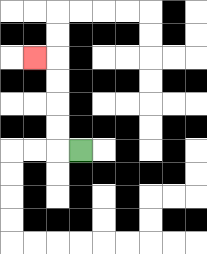{'start': '[3, 6]', 'end': '[1, 2]', 'path_directions': 'L,U,U,U,U,L', 'path_coordinates': '[[3, 6], [2, 6], [2, 5], [2, 4], [2, 3], [2, 2], [1, 2]]'}